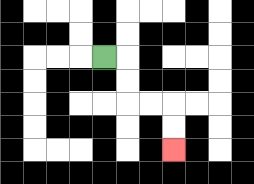{'start': '[4, 2]', 'end': '[7, 6]', 'path_directions': 'R,D,D,R,R,D,D', 'path_coordinates': '[[4, 2], [5, 2], [5, 3], [5, 4], [6, 4], [7, 4], [7, 5], [7, 6]]'}